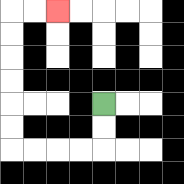{'start': '[4, 4]', 'end': '[2, 0]', 'path_directions': 'D,D,L,L,L,L,U,U,U,U,U,U,R,R', 'path_coordinates': '[[4, 4], [4, 5], [4, 6], [3, 6], [2, 6], [1, 6], [0, 6], [0, 5], [0, 4], [0, 3], [0, 2], [0, 1], [0, 0], [1, 0], [2, 0]]'}